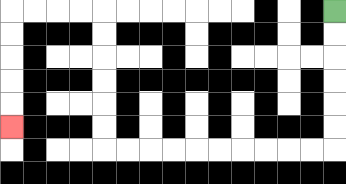{'start': '[14, 0]', 'end': '[0, 5]', 'path_directions': 'D,D,D,D,D,D,L,L,L,L,L,L,L,L,L,L,U,U,U,U,U,U,L,L,L,L,D,D,D,D,D', 'path_coordinates': '[[14, 0], [14, 1], [14, 2], [14, 3], [14, 4], [14, 5], [14, 6], [13, 6], [12, 6], [11, 6], [10, 6], [9, 6], [8, 6], [7, 6], [6, 6], [5, 6], [4, 6], [4, 5], [4, 4], [4, 3], [4, 2], [4, 1], [4, 0], [3, 0], [2, 0], [1, 0], [0, 0], [0, 1], [0, 2], [0, 3], [0, 4], [0, 5]]'}